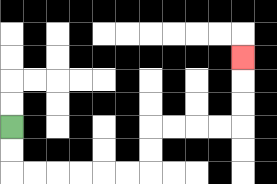{'start': '[0, 5]', 'end': '[10, 2]', 'path_directions': 'D,D,R,R,R,R,R,R,U,U,R,R,R,R,U,U,U', 'path_coordinates': '[[0, 5], [0, 6], [0, 7], [1, 7], [2, 7], [3, 7], [4, 7], [5, 7], [6, 7], [6, 6], [6, 5], [7, 5], [8, 5], [9, 5], [10, 5], [10, 4], [10, 3], [10, 2]]'}